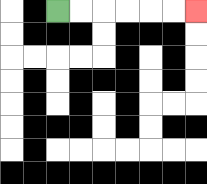{'start': '[2, 0]', 'end': '[8, 0]', 'path_directions': 'R,R,R,R,R,R', 'path_coordinates': '[[2, 0], [3, 0], [4, 0], [5, 0], [6, 0], [7, 0], [8, 0]]'}